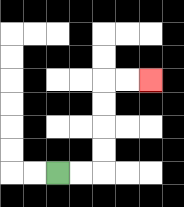{'start': '[2, 7]', 'end': '[6, 3]', 'path_directions': 'R,R,U,U,U,U,R,R', 'path_coordinates': '[[2, 7], [3, 7], [4, 7], [4, 6], [4, 5], [4, 4], [4, 3], [5, 3], [6, 3]]'}